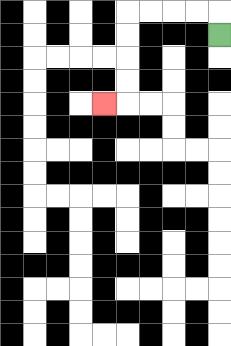{'start': '[9, 1]', 'end': '[4, 4]', 'path_directions': 'U,L,L,L,L,D,D,D,D,L', 'path_coordinates': '[[9, 1], [9, 0], [8, 0], [7, 0], [6, 0], [5, 0], [5, 1], [5, 2], [5, 3], [5, 4], [4, 4]]'}